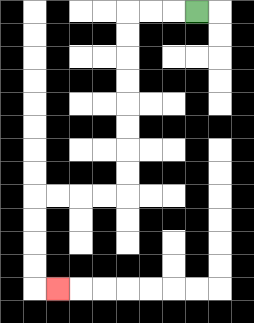{'start': '[8, 0]', 'end': '[2, 12]', 'path_directions': 'L,L,L,D,D,D,D,D,D,D,D,L,L,L,L,D,D,D,D,R', 'path_coordinates': '[[8, 0], [7, 0], [6, 0], [5, 0], [5, 1], [5, 2], [5, 3], [5, 4], [5, 5], [5, 6], [5, 7], [5, 8], [4, 8], [3, 8], [2, 8], [1, 8], [1, 9], [1, 10], [1, 11], [1, 12], [2, 12]]'}